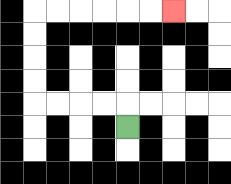{'start': '[5, 5]', 'end': '[7, 0]', 'path_directions': 'U,L,L,L,L,U,U,U,U,R,R,R,R,R,R', 'path_coordinates': '[[5, 5], [5, 4], [4, 4], [3, 4], [2, 4], [1, 4], [1, 3], [1, 2], [1, 1], [1, 0], [2, 0], [3, 0], [4, 0], [5, 0], [6, 0], [7, 0]]'}